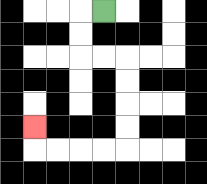{'start': '[4, 0]', 'end': '[1, 5]', 'path_directions': 'L,D,D,R,R,D,D,D,D,L,L,L,L,U', 'path_coordinates': '[[4, 0], [3, 0], [3, 1], [3, 2], [4, 2], [5, 2], [5, 3], [5, 4], [5, 5], [5, 6], [4, 6], [3, 6], [2, 6], [1, 6], [1, 5]]'}